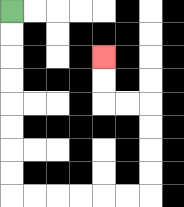{'start': '[0, 0]', 'end': '[4, 2]', 'path_directions': 'D,D,D,D,D,D,D,D,R,R,R,R,R,R,U,U,U,U,L,L,U,U', 'path_coordinates': '[[0, 0], [0, 1], [0, 2], [0, 3], [0, 4], [0, 5], [0, 6], [0, 7], [0, 8], [1, 8], [2, 8], [3, 8], [4, 8], [5, 8], [6, 8], [6, 7], [6, 6], [6, 5], [6, 4], [5, 4], [4, 4], [4, 3], [4, 2]]'}